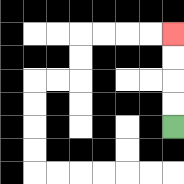{'start': '[7, 5]', 'end': '[7, 1]', 'path_directions': 'U,U,U,U', 'path_coordinates': '[[7, 5], [7, 4], [7, 3], [7, 2], [7, 1]]'}